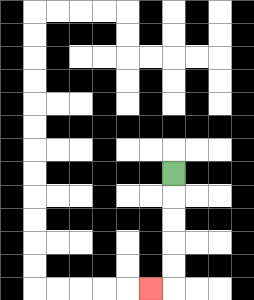{'start': '[7, 7]', 'end': '[6, 12]', 'path_directions': 'D,D,D,D,D,L', 'path_coordinates': '[[7, 7], [7, 8], [7, 9], [7, 10], [7, 11], [7, 12], [6, 12]]'}